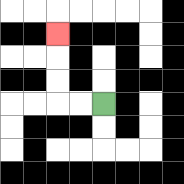{'start': '[4, 4]', 'end': '[2, 1]', 'path_directions': 'L,L,U,U,U', 'path_coordinates': '[[4, 4], [3, 4], [2, 4], [2, 3], [2, 2], [2, 1]]'}